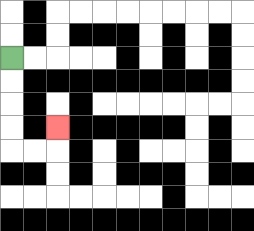{'start': '[0, 2]', 'end': '[2, 5]', 'path_directions': 'D,D,D,D,R,R,U', 'path_coordinates': '[[0, 2], [0, 3], [0, 4], [0, 5], [0, 6], [1, 6], [2, 6], [2, 5]]'}